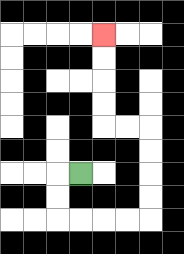{'start': '[3, 7]', 'end': '[4, 1]', 'path_directions': 'L,D,D,R,R,R,R,U,U,U,U,L,L,U,U,U,U', 'path_coordinates': '[[3, 7], [2, 7], [2, 8], [2, 9], [3, 9], [4, 9], [5, 9], [6, 9], [6, 8], [6, 7], [6, 6], [6, 5], [5, 5], [4, 5], [4, 4], [4, 3], [4, 2], [4, 1]]'}